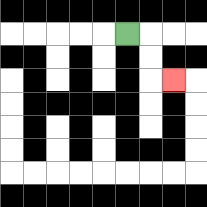{'start': '[5, 1]', 'end': '[7, 3]', 'path_directions': 'R,D,D,R', 'path_coordinates': '[[5, 1], [6, 1], [6, 2], [6, 3], [7, 3]]'}